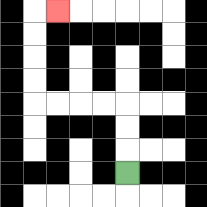{'start': '[5, 7]', 'end': '[2, 0]', 'path_directions': 'U,U,U,L,L,L,L,U,U,U,U,R', 'path_coordinates': '[[5, 7], [5, 6], [5, 5], [5, 4], [4, 4], [3, 4], [2, 4], [1, 4], [1, 3], [1, 2], [1, 1], [1, 0], [2, 0]]'}